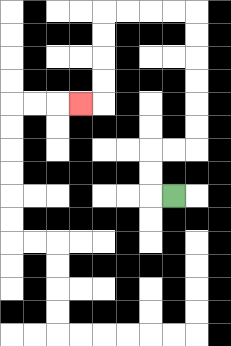{'start': '[7, 8]', 'end': '[3, 4]', 'path_directions': 'L,U,U,R,R,U,U,U,U,U,U,L,L,L,L,D,D,D,D,L', 'path_coordinates': '[[7, 8], [6, 8], [6, 7], [6, 6], [7, 6], [8, 6], [8, 5], [8, 4], [8, 3], [8, 2], [8, 1], [8, 0], [7, 0], [6, 0], [5, 0], [4, 0], [4, 1], [4, 2], [4, 3], [4, 4], [3, 4]]'}